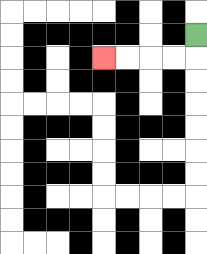{'start': '[8, 1]', 'end': '[4, 2]', 'path_directions': 'D,L,L,L,L', 'path_coordinates': '[[8, 1], [8, 2], [7, 2], [6, 2], [5, 2], [4, 2]]'}